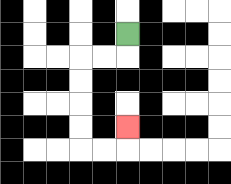{'start': '[5, 1]', 'end': '[5, 5]', 'path_directions': 'D,L,L,D,D,D,D,R,R,U', 'path_coordinates': '[[5, 1], [5, 2], [4, 2], [3, 2], [3, 3], [3, 4], [3, 5], [3, 6], [4, 6], [5, 6], [5, 5]]'}